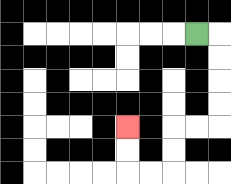{'start': '[8, 1]', 'end': '[5, 5]', 'path_directions': 'R,D,D,D,D,L,L,D,D,L,L,U,U', 'path_coordinates': '[[8, 1], [9, 1], [9, 2], [9, 3], [9, 4], [9, 5], [8, 5], [7, 5], [7, 6], [7, 7], [6, 7], [5, 7], [5, 6], [5, 5]]'}